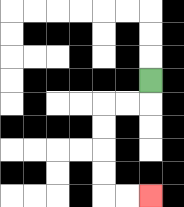{'start': '[6, 3]', 'end': '[6, 8]', 'path_directions': 'D,L,L,D,D,D,D,R,R', 'path_coordinates': '[[6, 3], [6, 4], [5, 4], [4, 4], [4, 5], [4, 6], [4, 7], [4, 8], [5, 8], [6, 8]]'}